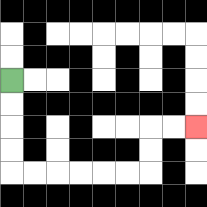{'start': '[0, 3]', 'end': '[8, 5]', 'path_directions': 'D,D,D,D,R,R,R,R,R,R,U,U,R,R', 'path_coordinates': '[[0, 3], [0, 4], [0, 5], [0, 6], [0, 7], [1, 7], [2, 7], [3, 7], [4, 7], [5, 7], [6, 7], [6, 6], [6, 5], [7, 5], [8, 5]]'}